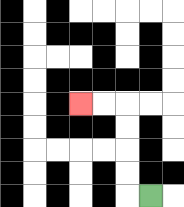{'start': '[6, 8]', 'end': '[3, 4]', 'path_directions': 'L,U,U,U,U,L,L', 'path_coordinates': '[[6, 8], [5, 8], [5, 7], [5, 6], [5, 5], [5, 4], [4, 4], [3, 4]]'}